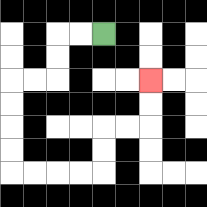{'start': '[4, 1]', 'end': '[6, 3]', 'path_directions': 'L,L,D,D,L,L,D,D,D,D,R,R,R,R,U,U,R,R,U,U', 'path_coordinates': '[[4, 1], [3, 1], [2, 1], [2, 2], [2, 3], [1, 3], [0, 3], [0, 4], [0, 5], [0, 6], [0, 7], [1, 7], [2, 7], [3, 7], [4, 7], [4, 6], [4, 5], [5, 5], [6, 5], [6, 4], [6, 3]]'}